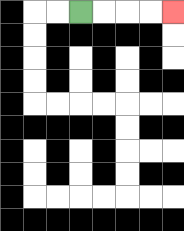{'start': '[3, 0]', 'end': '[7, 0]', 'path_directions': 'R,R,R,R', 'path_coordinates': '[[3, 0], [4, 0], [5, 0], [6, 0], [7, 0]]'}